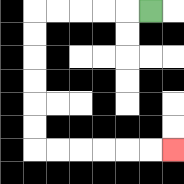{'start': '[6, 0]', 'end': '[7, 6]', 'path_directions': 'L,L,L,L,L,D,D,D,D,D,D,R,R,R,R,R,R', 'path_coordinates': '[[6, 0], [5, 0], [4, 0], [3, 0], [2, 0], [1, 0], [1, 1], [1, 2], [1, 3], [1, 4], [1, 5], [1, 6], [2, 6], [3, 6], [4, 6], [5, 6], [6, 6], [7, 6]]'}